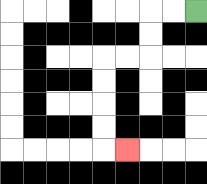{'start': '[8, 0]', 'end': '[5, 6]', 'path_directions': 'L,L,D,D,L,L,D,D,D,D,R', 'path_coordinates': '[[8, 0], [7, 0], [6, 0], [6, 1], [6, 2], [5, 2], [4, 2], [4, 3], [4, 4], [4, 5], [4, 6], [5, 6]]'}